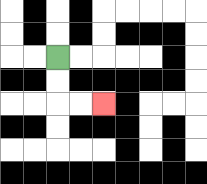{'start': '[2, 2]', 'end': '[4, 4]', 'path_directions': 'D,D,R,R', 'path_coordinates': '[[2, 2], [2, 3], [2, 4], [3, 4], [4, 4]]'}